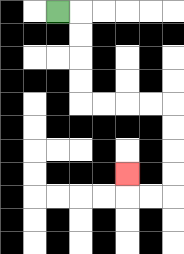{'start': '[2, 0]', 'end': '[5, 7]', 'path_directions': 'R,D,D,D,D,R,R,R,R,D,D,D,D,L,L,U', 'path_coordinates': '[[2, 0], [3, 0], [3, 1], [3, 2], [3, 3], [3, 4], [4, 4], [5, 4], [6, 4], [7, 4], [7, 5], [7, 6], [7, 7], [7, 8], [6, 8], [5, 8], [5, 7]]'}